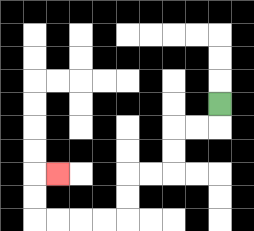{'start': '[9, 4]', 'end': '[2, 7]', 'path_directions': 'D,L,L,D,D,L,L,D,D,L,L,L,L,U,U,R', 'path_coordinates': '[[9, 4], [9, 5], [8, 5], [7, 5], [7, 6], [7, 7], [6, 7], [5, 7], [5, 8], [5, 9], [4, 9], [3, 9], [2, 9], [1, 9], [1, 8], [1, 7], [2, 7]]'}